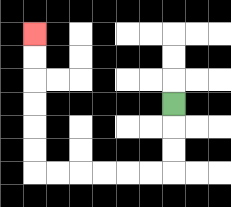{'start': '[7, 4]', 'end': '[1, 1]', 'path_directions': 'D,D,D,L,L,L,L,L,L,U,U,U,U,U,U', 'path_coordinates': '[[7, 4], [7, 5], [7, 6], [7, 7], [6, 7], [5, 7], [4, 7], [3, 7], [2, 7], [1, 7], [1, 6], [1, 5], [1, 4], [1, 3], [1, 2], [1, 1]]'}